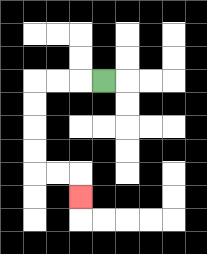{'start': '[4, 3]', 'end': '[3, 8]', 'path_directions': 'L,L,L,D,D,D,D,R,R,D', 'path_coordinates': '[[4, 3], [3, 3], [2, 3], [1, 3], [1, 4], [1, 5], [1, 6], [1, 7], [2, 7], [3, 7], [3, 8]]'}